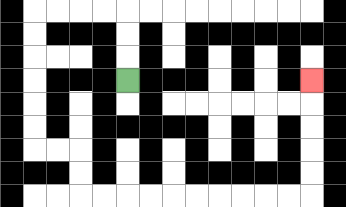{'start': '[5, 3]', 'end': '[13, 3]', 'path_directions': 'U,U,U,L,L,L,L,D,D,D,D,D,D,R,R,D,D,R,R,R,R,R,R,R,R,R,R,U,U,U,U,U', 'path_coordinates': '[[5, 3], [5, 2], [5, 1], [5, 0], [4, 0], [3, 0], [2, 0], [1, 0], [1, 1], [1, 2], [1, 3], [1, 4], [1, 5], [1, 6], [2, 6], [3, 6], [3, 7], [3, 8], [4, 8], [5, 8], [6, 8], [7, 8], [8, 8], [9, 8], [10, 8], [11, 8], [12, 8], [13, 8], [13, 7], [13, 6], [13, 5], [13, 4], [13, 3]]'}